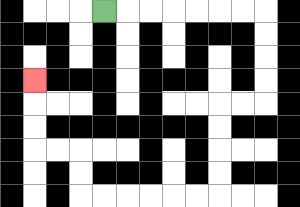{'start': '[4, 0]', 'end': '[1, 3]', 'path_directions': 'R,R,R,R,R,R,R,D,D,D,D,L,L,D,D,D,D,L,L,L,L,L,L,U,U,L,L,U,U,U', 'path_coordinates': '[[4, 0], [5, 0], [6, 0], [7, 0], [8, 0], [9, 0], [10, 0], [11, 0], [11, 1], [11, 2], [11, 3], [11, 4], [10, 4], [9, 4], [9, 5], [9, 6], [9, 7], [9, 8], [8, 8], [7, 8], [6, 8], [5, 8], [4, 8], [3, 8], [3, 7], [3, 6], [2, 6], [1, 6], [1, 5], [1, 4], [1, 3]]'}